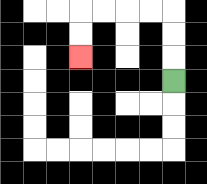{'start': '[7, 3]', 'end': '[3, 2]', 'path_directions': 'U,U,U,L,L,L,L,D,D', 'path_coordinates': '[[7, 3], [7, 2], [7, 1], [7, 0], [6, 0], [5, 0], [4, 0], [3, 0], [3, 1], [3, 2]]'}